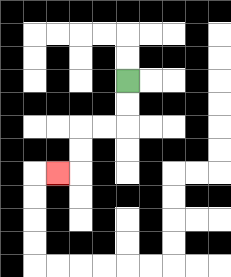{'start': '[5, 3]', 'end': '[2, 7]', 'path_directions': 'D,D,L,L,D,D,L', 'path_coordinates': '[[5, 3], [5, 4], [5, 5], [4, 5], [3, 5], [3, 6], [3, 7], [2, 7]]'}